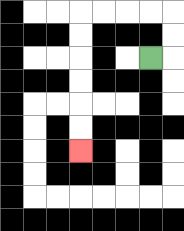{'start': '[6, 2]', 'end': '[3, 6]', 'path_directions': 'R,U,U,L,L,L,L,D,D,D,D,D,D', 'path_coordinates': '[[6, 2], [7, 2], [7, 1], [7, 0], [6, 0], [5, 0], [4, 0], [3, 0], [3, 1], [3, 2], [3, 3], [3, 4], [3, 5], [3, 6]]'}